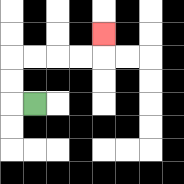{'start': '[1, 4]', 'end': '[4, 1]', 'path_directions': 'L,U,U,R,R,R,R,U', 'path_coordinates': '[[1, 4], [0, 4], [0, 3], [0, 2], [1, 2], [2, 2], [3, 2], [4, 2], [4, 1]]'}